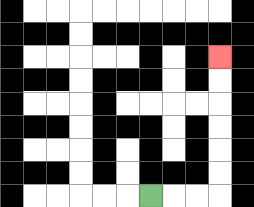{'start': '[6, 8]', 'end': '[9, 2]', 'path_directions': 'R,R,R,U,U,U,U,U,U', 'path_coordinates': '[[6, 8], [7, 8], [8, 8], [9, 8], [9, 7], [9, 6], [9, 5], [9, 4], [9, 3], [9, 2]]'}